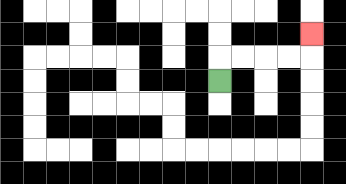{'start': '[9, 3]', 'end': '[13, 1]', 'path_directions': 'U,R,R,R,R,U', 'path_coordinates': '[[9, 3], [9, 2], [10, 2], [11, 2], [12, 2], [13, 2], [13, 1]]'}